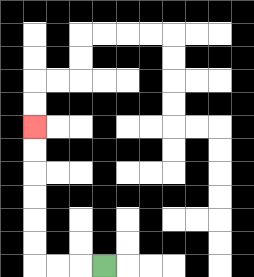{'start': '[4, 11]', 'end': '[1, 5]', 'path_directions': 'L,L,L,U,U,U,U,U,U', 'path_coordinates': '[[4, 11], [3, 11], [2, 11], [1, 11], [1, 10], [1, 9], [1, 8], [1, 7], [1, 6], [1, 5]]'}